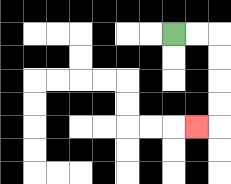{'start': '[7, 1]', 'end': '[8, 5]', 'path_directions': 'R,R,D,D,D,D,L', 'path_coordinates': '[[7, 1], [8, 1], [9, 1], [9, 2], [9, 3], [9, 4], [9, 5], [8, 5]]'}